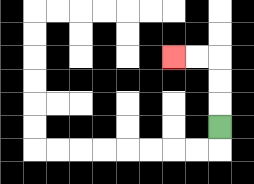{'start': '[9, 5]', 'end': '[7, 2]', 'path_directions': 'U,U,U,L,L', 'path_coordinates': '[[9, 5], [9, 4], [9, 3], [9, 2], [8, 2], [7, 2]]'}